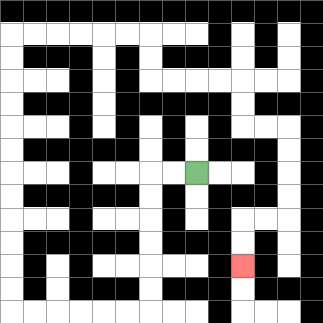{'start': '[8, 7]', 'end': '[10, 11]', 'path_directions': 'L,L,D,D,D,D,D,D,L,L,L,L,L,L,U,U,U,U,U,U,U,U,U,U,U,U,R,R,R,R,R,R,D,D,R,R,R,R,D,D,R,R,D,D,D,D,L,L,D,D', 'path_coordinates': '[[8, 7], [7, 7], [6, 7], [6, 8], [6, 9], [6, 10], [6, 11], [6, 12], [6, 13], [5, 13], [4, 13], [3, 13], [2, 13], [1, 13], [0, 13], [0, 12], [0, 11], [0, 10], [0, 9], [0, 8], [0, 7], [0, 6], [0, 5], [0, 4], [0, 3], [0, 2], [0, 1], [1, 1], [2, 1], [3, 1], [4, 1], [5, 1], [6, 1], [6, 2], [6, 3], [7, 3], [8, 3], [9, 3], [10, 3], [10, 4], [10, 5], [11, 5], [12, 5], [12, 6], [12, 7], [12, 8], [12, 9], [11, 9], [10, 9], [10, 10], [10, 11]]'}